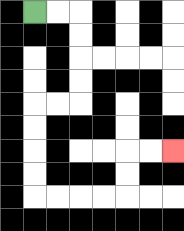{'start': '[1, 0]', 'end': '[7, 6]', 'path_directions': 'R,R,D,D,D,D,L,L,D,D,D,D,R,R,R,R,U,U,R,R', 'path_coordinates': '[[1, 0], [2, 0], [3, 0], [3, 1], [3, 2], [3, 3], [3, 4], [2, 4], [1, 4], [1, 5], [1, 6], [1, 7], [1, 8], [2, 8], [3, 8], [4, 8], [5, 8], [5, 7], [5, 6], [6, 6], [7, 6]]'}